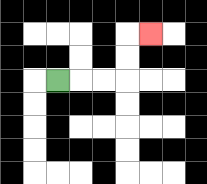{'start': '[2, 3]', 'end': '[6, 1]', 'path_directions': 'R,R,R,U,U,R', 'path_coordinates': '[[2, 3], [3, 3], [4, 3], [5, 3], [5, 2], [5, 1], [6, 1]]'}